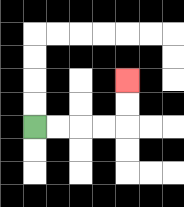{'start': '[1, 5]', 'end': '[5, 3]', 'path_directions': 'R,R,R,R,U,U', 'path_coordinates': '[[1, 5], [2, 5], [3, 5], [4, 5], [5, 5], [5, 4], [5, 3]]'}